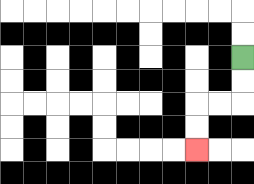{'start': '[10, 2]', 'end': '[8, 6]', 'path_directions': 'D,D,L,L,D,D', 'path_coordinates': '[[10, 2], [10, 3], [10, 4], [9, 4], [8, 4], [8, 5], [8, 6]]'}